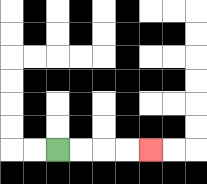{'start': '[2, 6]', 'end': '[6, 6]', 'path_directions': 'R,R,R,R', 'path_coordinates': '[[2, 6], [3, 6], [4, 6], [5, 6], [6, 6]]'}